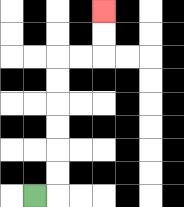{'start': '[1, 8]', 'end': '[4, 0]', 'path_directions': 'R,U,U,U,U,U,U,R,R,U,U', 'path_coordinates': '[[1, 8], [2, 8], [2, 7], [2, 6], [2, 5], [2, 4], [2, 3], [2, 2], [3, 2], [4, 2], [4, 1], [4, 0]]'}